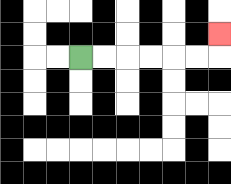{'start': '[3, 2]', 'end': '[9, 1]', 'path_directions': 'R,R,R,R,R,R,U', 'path_coordinates': '[[3, 2], [4, 2], [5, 2], [6, 2], [7, 2], [8, 2], [9, 2], [9, 1]]'}